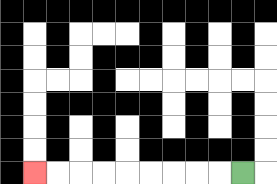{'start': '[10, 7]', 'end': '[1, 7]', 'path_directions': 'L,L,L,L,L,L,L,L,L', 'path_coordinates': '[[10, 7], [9, 7], [8, 7], [7, 7], [6, 7], [5, 7], [4, 7], [3, 7], [2, 7], [1, 7]]'}